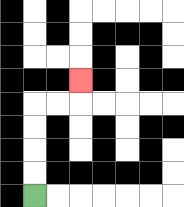{'start': '[1, 8]', 'end': '[3, 3]', 'path_directions': 'U,U,U,U,R,R,U', 'path_coordinates': '[[1, 8], [1, 7], [1, 6], [1, 5], [1, 4], [2, 4], [3, 4], [3, 3]]'}